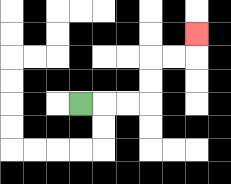{'start': '[3, 4]', 'end': '[8, 1]', 'path_directions': 'R,R,R,U,U,R,R,U', 'path_coordinates': '[[3, 4], [4, 4], [5, 4], [6, 4], [6, 3], [6, 2], [7, 2], [8, 2], [8, 1]]'}